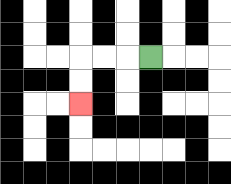{'start': '[6, 2]', 'end': '[3, 4]', 'path_directions': 'L,L,L,D,D', 'path_coordinates': '[[6, 2], [5, 2], [4, 2], [3, 2], [3, 3], [3, 4]]'}